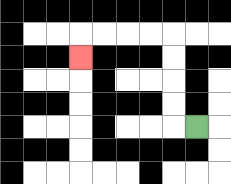{'start': '[8, 5]', 'end': '[3, 2]', 'path_directions': 'L,U,U,U,U,L,L,L,L,D', 'path_coordinates': '[[8, 5], [7, 5], [7, 4], [7, 3], [7, 2], [7, 1], [6, 1], [5, 1], [4, 1], [3, 1], [3, 2]]'}